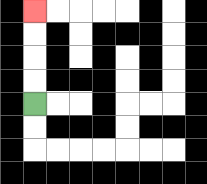{'start': '[1, 4]', 'end': '[1, 0]', 'path_directions': 'U,U,U,U', 'path_coordinates': '[[1, 4], [1, 3], [1, 2], [1, 1], [1, 0]]'}